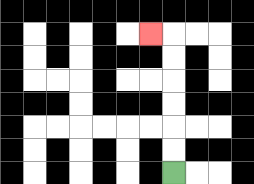{'start': '[7, 7]', 'end': '[6, 1]', 'path_directions': 'U,U,U,U,U,U,L', 'path_coordinates': '[[7, 7], [7, 6], [7, 5], [7, 4], [7, 3], [7, 2], [7, 1], [6, 1]]'}